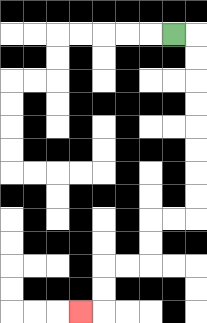{'start': '[7, 1]', 'end': '[3, 13]', 'path_directions': 'R,D,D,D,D,D,D,D,D,L,L,D,D,L,L,D,D,L', 'path_coordinates': '[[7, 1], [8, 1], [8, 2], [8, 3], [8, 4], [8, 5], [8, 6], [8, 7], [8, 8], [8, 9], [7, 9], [6, 9], [6, 10], [6, 11], [5, 11], [4, 11], [4, 12], [4, 13], [3, 13]]'}